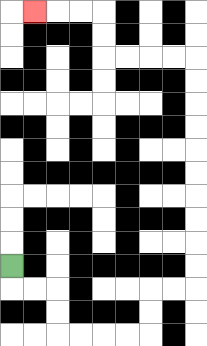{'start': '[0, 11]', 'end': '[1, 0]', 'path_directions': 'D,R,R,D,D,R,R,R,R,U,U,R,R,U,U,U,U,U,U,U,U,U,U,L,L,L,L,U,U,L,L,L', 'path_coordinates': '[[0, 11], [0, 12], [1, 12], [2, 12], [2, 13], [2, 14], [3, 14], [4, 14], [5, 14], [6, 14], [6, 13], [6, 12], [7, 12], [8, 12], [8, 11], [8, 10], [8, 9], [8, 8], [8, 7], [8, 6], [8, 5], [8, 4], [8, 3], [8, 2], [7, 2], [6, 2], [5, 2], [4, 2], [4, 1], [4, 0], [3, 0], [2, 0], [1, 0]]'}